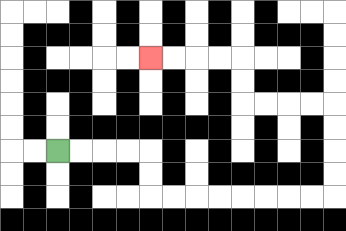{'start': '[2, 6]', 'end': '[6, 2]', 'path_directions': 'R,R,R,R,D,D,R,R,R,R,R,R,R,R,U,U,U,U,L,L,L,L,U,U,L,L,L,L', 'path_coordinates': '[[2, 6], [3, 6], [4, 6], [5, 6], [6, 6], [6, 7], [6, 8], [7, 8], [8, 8], [9, 8], [10, 8], [11, 8], [12, 8], [13, 8], [14, 8], [14, 7], [14, 6], [14, 5], [14, 4], [13, 4], [12, 4], [11, 4], [10, 4], [10, 3], [10, 2], [9, 2], [8, 2], [7, 2], [6, 2]]'}